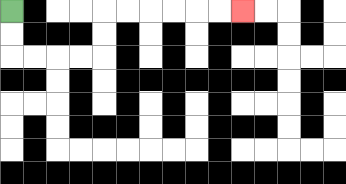{'start': '[0, 0]', 'end': '[10, 0]', 'path_directions': 'D,D,R,R,R,R,U,U,R,R,R,R,R,R', 'path_coordinates': '[[0, 0], [0, 1], [0, 2], [1, 2], [2, 2], [3, 2], [4, 2], [4, 1], [4, 0], [5, 0], [6, 0], [7, 0], [8, 0], [9, 0], [10, 0]]'}